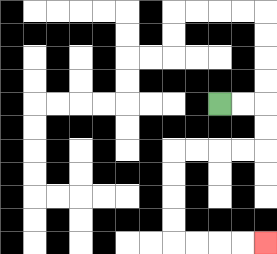{'start': '[9, 4]', 'end': '[11, 10]', 'path_directions': 'R,R,D,D,L,L,L,L,D,D,D,D,R,R,R,R', 'path_coordinates': '[[9, 4], [10, 4], [11, 4], [11, 5], [11, 6], [10, 6], [9, 6], [8, 6], [7, 6], [7, 7], [7, 8], [7, 9], [7, 10], [8, 10], [9, 10], [10, 10], [11, 10]]'}